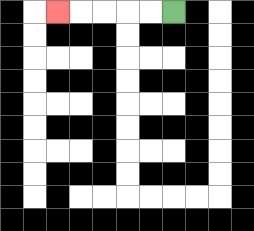{'start': '[7, 0]', 'end': '[2, 0]', 'path_directions': 'L,L,L,L,L', 'path_coordinates': '[[7, 0], [6, 0], [5, 0], [4, 0], [3, 0], [2, 0]]'}